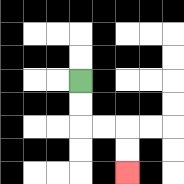{'start': '[3, 3]', 'end': '[5, 7]', 'path_directions': 'D,D,R,R,D,D', 'path_coordinates': '[[3, 3], [3, 4], [3, 5], [4, 5], [5, 5], [5, 6], [5, 7]]'}